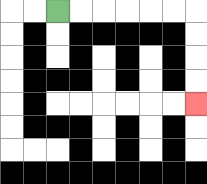{'start': '[2, 0]', 'end': '[8, 4]', 'path_directions': 'R,R,R,R,R,R,D,D,D,D', 'path_coordinates': '[[2, 0], [3, 0], [4, 0], [5, 0], [6, 0], [7, 0], [8, 0], [8, 1], [8, 2], [8, 3], [8, 4]]'}